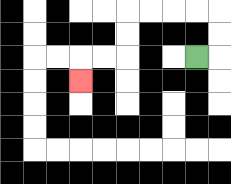{'start': '[8, 2]', 'end': '[3, 3]', 'path_directions': 'R,U,U,L,L,L,L,D,D,L,L,D', 'path_coordinates': '[[8, 2], [9, 2], [9, 1], [9, 0], [8, 0], [7, 0], [6, 0], [5, 0], [5, 1], [5, 2], [4, 2], [3, 2], [3, 3]]'}